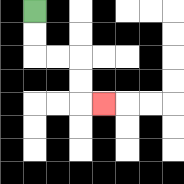{'start': '[1, 0]', 'end': '[4, 4]', 'path_directions': 'D,D,R,R,D,D,R', 'path_coordinates': '[[1, 0], [1, 1], [1, 2], [2, 2], [3, 2], [3, 3], [3, 4], [4, 4]]'}